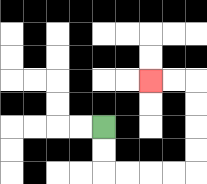{'start': '[4, 5]', 'end': '[6, 3]', 'path_directions': 'D,D,R,R,R,R,U,U,U,U,L,L', 'path_coordinates': '[[4, 5], [4, 6], [4, 7], [5, 7], [6, 7], [7, 7], [8, 7], [8, 6], [8, 5], [8, 4], [8, 3], [7, 3], [6, 3]]'}